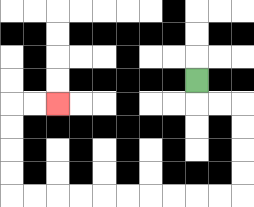{'start': '[8, 3]', 'end': '[2, 4]', 'path_directions': 'D,R,R,D,D,D,D,L,L,L,L,L,L,L,L,L,L,U,U,U,U,R,R', 'path_coordinates': '[[8, 3], [8, 4], [9, 4], [10, 4], [10, 5], [10, 6], [10, 7], [10, 8], [9, 8], [8, 8], [7, 8], [6, 8], [5, 8], [4, 8], [3, 8], [2, 8], [1, 8], [0, 8], [0, 7], [0, 6], [0, 5], [0, 4], [1, 4], [2, 4]]'}